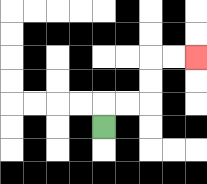{'start': '[4, 5]', 'end': '[8, 2]', 'path_directions': 'U,R,R,U,U,R,R', 'path_coordinates': '[[4, 5], [4, 4], [5, 4], [6, 4], [6, 3], [6, 2], [7, 2], [8, 2]]'}